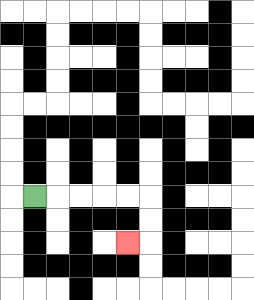{'start': '[1, 8]', 'end': '[5, 10]', 'path_directions': 'R,R,R,R,R,D,D,L', 'path_coordinates': '[[1, 8], [2, 8], [3, 8], [4, 8], [5, 8], [6, 8], [6, 9], [6, 10], [5, 10]]'}